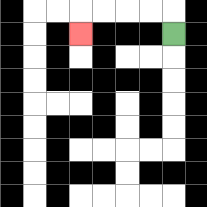{'start': '[7, 1]', 'end': '[3, 1]', 'path_directions': 'U,L,L,L,L,D', 'path_coordinates': '[[7, 1], [7, 0], [6, 0], [5, 0], [4, 0], [3, 0], [3, 1]]'}